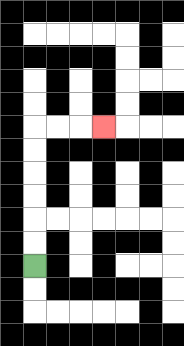{'start': '[1, 11]', 'end': '[4, 5]', 'path_directions': 'U,U,U,U,U,U,R,R,R', 'path_coordinates': '[[1, 11], [1, 10], [1, 9], [1, 8], [1, 7], [1, 6], [1, 5], [2, 5], [3, 5], [4, 5]]'}